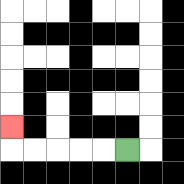{'start': '[5, 6]', 'end': '[0, 5]', 'path_directions': 'L,L,L,L,L,U', 'path_coordinates': '[[5, 6], [4, 6], [3, 6], [2, 6], [1, 6], [0, 6], [0, 5]]'}